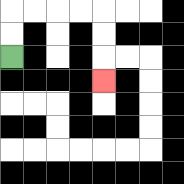{'start': '[0, 2]', 'end': '[4, 3]', 'path_directions': 'U,U,R,R,R,R,D,D,D', 'path_coordinates': '[[0, 2], [0, 1], [0, 0], [1, 0], [2, 0], [3, 0], [4, 0], [4, 1], [4, 2], [4, 3]]'}